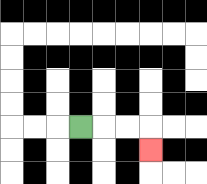{'start': '[3, 5]', 'end': '[6, 6]', 'path_directions': 'R,R,R,D', 'path_coordinates': '[[3, 5], [4, 5], [5, 5], [6, 5], [6, 6]]'}